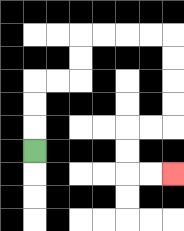{'start': '[1, 6]', 'end': '[7, 7]', 'path_directions': 'U,U,U,R,R,U,U,R,R,R,R,D,D,D,D,L,L,D,D,R,R', 'path_coordinates': '[[1, 6], [1, 5], [1, 4], [1, 3], [2, 3], [3, 3], [3, 2], [3, 1], [4, 1], [5, 1], [6, 1], [7, 1], [7, 2], [7, 3], [7, 4], [7, 5], [6, 5], [5, 5], [5, 6], [5, 7], [6, 7], [7, 7]]'}